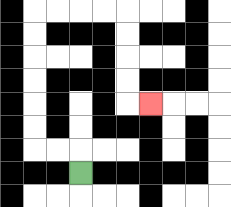{'start': '[3, 7]', 'end': '[6, 4]', 'path_directions': 'U,L,L,U,U,U,U,U,U,R,R,R,R,D,D,D,D,R', 'path_coordinates': '[[3, 7], [3, 6], [2, 6], [1, 6], [1, 5], [1, 4], [1, 3], [1, 2], [1, 1], [1, 0], [2, 0], [3, 0], [4, 0], [5, 0], [5, 1], [5, 2], [5, 3], [5, 4], [6, 4]]'}